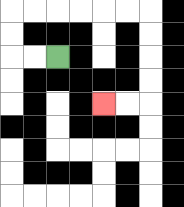{'start': '[2, 2]', 'end': '[4, 4]', 'path_directions': 'L,L,U,U,R,R,R,R,R,R,D,D,D,D,L,L', 'path_coordinates': '[[2, 2], [1, 2], [0, 2], [0, 1], [0, 0], [1, 0], [2, 0], [3, 0], [4, 0], [5, 0], [6, 0], [6, 1], [6, 2], [6, 3], [6, 4], [5, 4], [4, 4]]'}